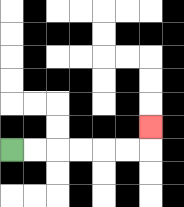{'start': '[0, 6]', 'end': '[6, 5]', 'path_directions': 'R,R,R,R,R,R,U', 'path_coordinates': '[[0, 6], [1, 6], [2, 6], [3, 6], [4, 6], [5, 6], [6, 6], [6, 5]]'}